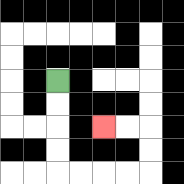{'start': '[2, 3]', 'end': '[4, 5]', 'path_directions': 'D,D,D,D,R,R,R,R,U,U,L,L', 'path_coordinates': '[[2, 3], [2, 4], [2, 5], [2, 6], [2, 7], [3, 7], [4, 7], [5, 7], [6, 7], [6, 6], [6, 5], [5, 5], [4, 5]]'}